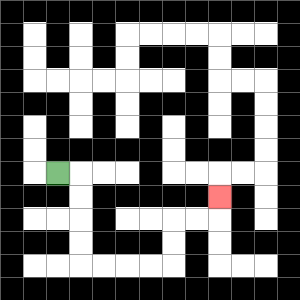{'start': '[2, 7]', 'end': '[9, 8]', 'path_directions': 'R,D,D,D,D,R,R,R,R,U,U,R,R,U', 'path_coordinates': '[[2, 7], [3, 7], [3, 8], [3, 9], [3, 10], [3, 11], [4, 11], [5, 11], [6, 11], [7, 11], [7, 10], [7, 9], [8, 9], [9, 9], [9, 8]]'}